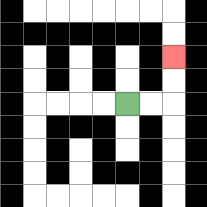{'start': '[5, 4]', 'end': '[7, 2]', 'path_directions': 'R,R,U,U', 'path_coordinates': '[[5, 4], [6, 4], [7, 4], [7, 3], [7, 2]]'}